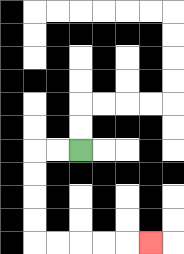{'start': '[3, 6]', 'end': '[6, 10]', 'path_directions': 'L,L,D,D,D,D,R,R,R,R,R', 'path_coordinates': '[[3, 6], [2, 6], [1, 6], [1, 7], [1, 8], [1, 9], [1, 10], [2, 10], [3, 10], [4, 10], [5, 10], [6, 10]]'}